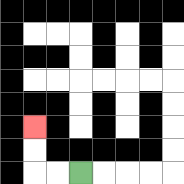{'start': '[3, 7]', 'end': '[1, 5]', 'path_directions': 'L,L,U,U', 'path_coordinates': '[[3, 7], [2, 7], [1, 7], [1, 6], [1, 5]]'}